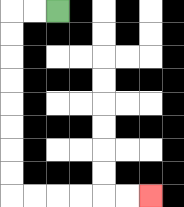{'start': '[2, 0]', 'end': '[6, 8]', 'path_directions': 'L,L,D,D,D,D,D,D,D,D,R,R,R,R,R,R', 'path_coordinates': '[[2, 0], [1, 0], [0, 0], [0, 1], [0, 2], [0, 3], [0, 4], [0, 5], [0, 6], [0, 7], [0, 8], [1, 8], [2, 8], [3, 8], [4, 8], [5, 8], [6, 8]]'}